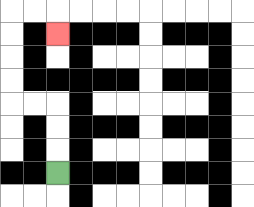{'start': '[2, 7]', 'end': '[2, 1]', 'path_directions': 'U,U,U,L,L,U,U,U,U,R,R,D', 'path_coordinates': '[[2, 7], [2, 6], [2, 5], [2, 4], [1, 4], [0, 4], [0, 3], [0, 2], [0, 1], [0, 0], [1, 0], [2, 0], [2, 1]]'}